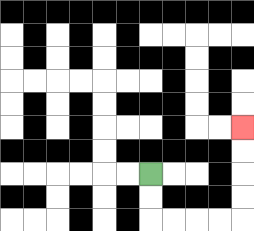{'start': '[6, 7]', 'end': '[10, 5]', 'path_directions': 'D,D,R,R,R,R,U,U,U,U', 'path_coordinates': '[[6, 7], [6, 8], [6, 9], [7, 9], [8, 9], [9, 9], [10, 9], [10, 8], [10, 7], [10, 6], [10, 5]]'}